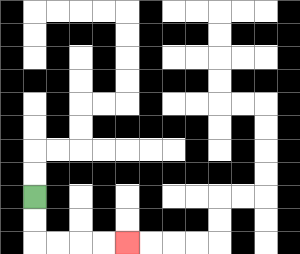{'start': '[1, 8]', 'end': '[5, 10]', 'path_directions': 'D,D,R,R,R,R', 'path_coordinates': '[[1, 8], [1, 9], [1, 10], [2, 10], [3, 10], [4, 10], [5, 10]]'}